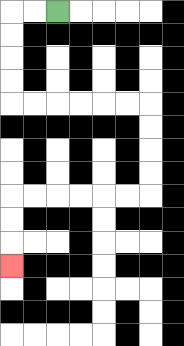{'start': '[2, 0]', 'end': '[0, 11]', 'path_directions': 'L,L,D,D,D,D,R,R,R,R,R,R,D,D,D,D,L,L,L,L,L,L,D,D,D', 'path_coordinates': '[[2, 0], [1, 0], [0, 0], [0, 1], [0, 2], [0, 3], [0, 4], [1, 4], [2, 4], [3, 4], [4, 4], [5, 4], [6, 4], [6, 5], [6, 6], [6, 7], [6, 8], [5, 8], [4, 8], [3, 8], [2, 8], [1, 8], [0, 8], [0, 9], [0, 10], [0, 11]]'}